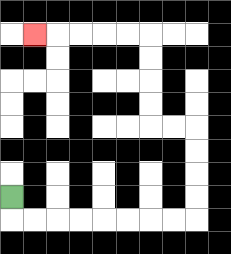{'start': '[0, 8]', 'end': '[1, 1]', 'path_directions': 'D,R,R,R,R,R,R,R,R,U,U,U,U,L,L,U,U,U,U,L,L,L,L,L', 'path_coordinates': '[[0, 8], [0, 9], [1, 9], [2, 9], [3, 9], [4, 9], [5, 9], [6, 9], [7, 9], [8, 9], [8, 8], [8, 7], [8, 6], [8, 5], [7, 5], [6, 5], [6, 4], [6, 3], [6, 2], [6, 1], [5, 1], [4, 1], [3, 1], [2, 1], [1, 1]]'}